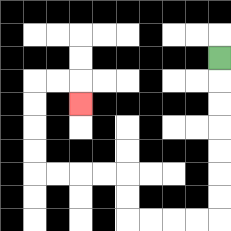{'start': '[9, 2]', 'end': '[3, 4]', 'path_directions': 'D,D,D,D,D,D,D,L,L,L,L,U,U,L,L,L,L,U,U,U,U,R,R,D', 'path_coordinates': '[[9, 2], [9, 3], [9, 4], [9, 5], [9, 6], [9, 7], [9, 8], [9, 9], [8, 9], [7, 9], [6, 9], [5, 9], [5, 8], [5, 7], [4, 7], [3, 7], [2, 7], [1, 7], [1, 6], [1, 5], [1, 4], [1, 3], [2, 3], [3, 3], [3, 4]]'}